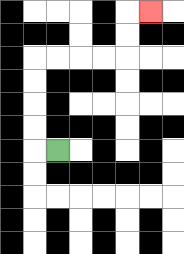{'start': '[2, 6]', 'end': '[6, 0]', 'path_directions': 'L,U,U,U,U,R,R,R,R,U,U,R', 'path_coordinates': '[[2, 6], [1, 6], [1, 5], [1, 4], [1, 3], [1, 2], [2, 2], [3, 2], [4, 2], [5, 2], [5, 1], [5, 0], [6, 0]]'}